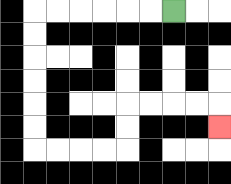{'start': '[7, 0]', 'end': '[9, 5]', 'path_directions': 'L,L,L,L,L,L,D,D,D,D,D,D,R,R,R,R,U,U,R,R,R,R,D', 'path_coordinates': '[[7, 0], [6, 0], [5, 0], [4, 0], [3, 0], [2, 0], [1, 0], [1, 1], [1, 2], [1, 3], [1, 4], [1, 5], [1, 6], [2, 6], [3, 6], [4, 6], [5, 6], [5, 5], [5, 4], [6, 4], [7, 4], [8, 4], [9, 4], [9, 5]]'}